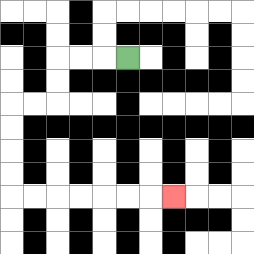{'start': '[5, 2]', 'end': '[7, 8]', 'path_directions': 'L,L,L,D,D,L,L,D,D,D,D,R,R,R,R,R,R,R', 'path_coordinates': '[[5, 2], [4, 2], [3, 2], [2, 2], [2, 3], [2, 4], [1, 4], [0, 4], [0, 5], [0, 6], [0, 7], [0, 8], [1, 8], [2, 8], [3, 8], [4, 8], [5, 8], [6, 8], [7, 8]]'}